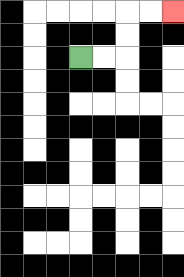{'start': '[3, 2]', 'end': '[7, 0]', 'path_directions': 'R,R,U,U,R,R', 'path_coordinates': '[[3, 2], [4, 2], [5, 2], [5, 1], [5, 0], [6, 0], [7, 0]]'}